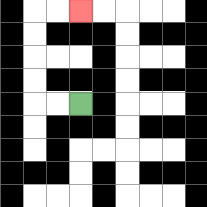{'start': '[3, 4]', 'end': '[3, 0]', 'path_directions': 'L,L,U,U,U,U,R,R', 'path_coordinates': '[[3, 4], [2, 4], [1, 4], [1, 3], [1, 2], [1, 1], [1, 0], [2, 0], [3, 0]]'}